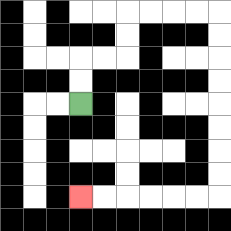{'start': '[3, 4]', 'end': '[3, 8]', 'path_directions': 'U,U,R,R,U,U,R,R,R,R,D,D,D,D,D,D,D,D,L,L,L,L,L,L', 'path_coordinates': '[[3, 4], [3, 3], [3, 2], [4, 2], [5, 2], [5, 1], [5, 0], [6, 0], [7, 0], [8, 0], [9, 0], [9, 1], [9, 2], [9, 3], [9, 4], [9, 5], [9, 6], [9, 7], [9, 8], [8, 8], [7, 8], [6, 8], [5, 8], [4, 8], [3, 8]]'}